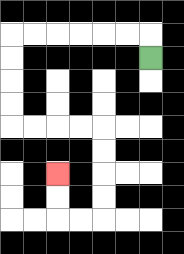{'start': '[6, 2]', 'end': '[2, 7]', 'path_directions': 'U,L,L,L,L,L,L,D,D,D,D,R,R,R,R,D,D,D,D,L,L,U,U', 'path_coordinates': '[[6, 2], [6, 1], [5, 1], [4, 1], [3, 1], [2, 1], [1, 1], [0, 1], [0, 2], [0, 3], [0, 4], [0, 5], [1, 5], [2, 5], [3, 5], [4, 5], [4, 6], [4, 7], [4, 8], [4, 9], [3, 9], [2, 9], [2, 8], [2, 7]]'}